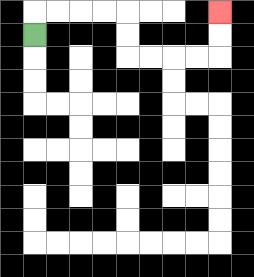{'start': '[1, 1]', 'end': '[9, 0]', 'path_directions': 'U,R,R,R,R,D,D,R,R,R,R,U,U', 'path_coordinates': '[[1, 1], [1, 0], [2, 0], [3, 0], [4, 0], [5, 0], [5, 1], [5, 2], [6, 2], [7, 2], [8, 2], [9, 2], [9, 1], [9, 0]]'}